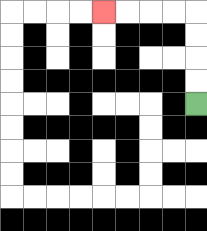{'start': '[8, 4]', 'end': '[4, 0]', 'path_directions': 'U,U,U,U,L,L,L,L', 'path_coordinates': '[[8, 4], [8, 3], [8, 2], [8, 1], [8, 0], [7, 0], [6, 0], [5, 0], [4, 0]]'}